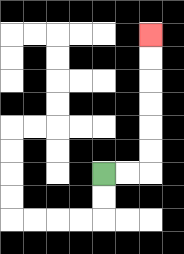{'start': '[4, 7]', 'end': '[6, 1]', 'path_directions': 'R,R,U,U,U,U,U,U', 'path_coordinates': '[[4, 7], [5, 7], [6, 7], [6, 6], [6, 5], [6, 4], [6, 3], [6, 2], [6, 1]]'}